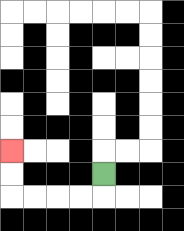{'start': '[4, 7]', 'end': '[0, 6]', 'path_directions': 'D,L,L,L,L,U,U', 'path_coordinates': '[[4, 7], [4, 8], [3, 8], [2, 8], [1, 8], [0, 8], [0, 7], [0, 6]]'}